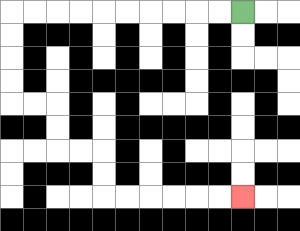{'start': '[10, 0]', 'end': '[10, 8]', 'path_directions': 'L,L,L,L,L,L,L,L,L,L,D,D,D,D,R,R,D,D,R,R,D,D,R,R,R,R,R,R', 'path_coordinates': '[[10, 0], [9, 0], [8, 0], [7, 0], [6, 0], [5, 0], [4, 0], [3, 0], [2, 0], [1, 0], [0, 0], [0, 1], [0, 2], [0, 3], [0, 4], [1, 4], [2, 4], [2, 5], [2, 6], [3, 6], [4, 6], [4, 7], [4, 8], [5, 8], [6, 8], [7, 8], [8, 8], [9, 8], [10, 8]]'}